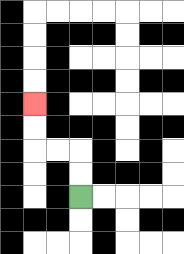{'start': '[3, 8]', 'end': '[1, 4]', 'path_directions': 'U,U,L,L,U,U', 'path_coordinates': '[[3, 8], [3, 7], [3, 6], [2, 6], [1, 6], [1, 5], [1, 4]]'}